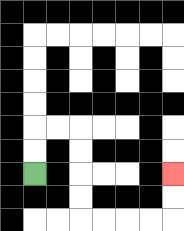{'start': '[1, 7]', 'end': '[7, 7]', 'path_directions': 'U,U,R,R,D,D,D,D,R,R,R,R,U,U', 'path_coordinates': '[[1, 7], [1, 6], [1, 5], [2, 5], [3, 5], [3, 6], [3, 7], [3, 8], [3, 9], [4, 9], [5, 9], [6, 9], [7, 9], [7, 8], [7, 7]]'}